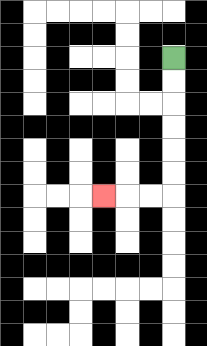{'start': '[7, 2]', 'end': '[4, 8]', 'path_directions': 'D,D,D,D,D,D,L,L,L', 'path_coordinates': '[[7, 2], [7, 3], [7, 4], [7, 5], [7, 6], [7, 7], [7, 8], [6, 8], [5, 8], [4, 8]]'}